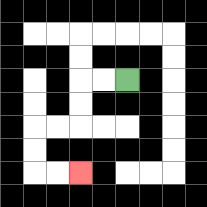{'start': '[5, 3]', 'end': '[3, 7]', 'path_directions': 'L,L,D,D,L,L,D,D,R,R', 'path_coordinates': '[[5, 3], [4, 3], [3, 3], [3, 4], [3, 5], [2, 5], [1, 5], [1, 6], [1, 7], [2, 7], [3, 7]]'}